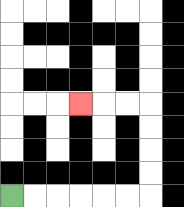{'start': '[0, 8]', 'end': '[3, 4]', 'path_directions': 'R,R,R,R,R,R,U,U,U,U,L,L,L', 'path_coordinates': '[[0, 8], [1, 8], [2, 8], [3, 8], [4, 8], [5, 8], [6, 8], [6, 7], [6, 6], [6, 5], [6, 4], [5, 4], [4, 4], [3, 4]]'}